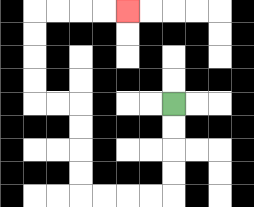{'start': '[7, 4]', 'end': '[5, 0]', 'path_directions': 'D,D,D,D,L,L,L,L,U,U,U,U,L,L,U,U,U,U,R,R,R,R', 'path_coordinates': '[[7, 4], [7, 5], [7, 6], [7, 7], [7, 8], [6, 8], [5, 8], [4, 8], [3, 8], [3, 7], [3, 6], [3, 5], [3, 4], [2, 4], [1, 4], [1, 3], [1, 2], [1, 1], [1, 0], [2, 0], [3, 0], [4, 0], [5, 0]]'}